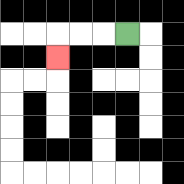{'start': '[5, 1]', 'end': '[2, 2]', 'path_directions': 'L,L,L,D', 'path_coordinates': '[[5, 1], [4, 1], [3, 1], [2, 1], [2, 2]]'}